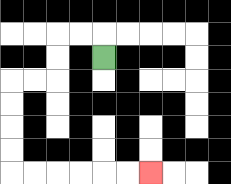{'start': '[4, 2]', 'end': '[6, 7]', 'path_directions': 'U,L,L,D,D,L,L,D,D,D,D,R,R,R,R,R,R', 'path_coordinates': '[[4, 2], [4, 1], [3, 1], [2, 1], [2, 2], [2, 3], [1, 3], [0, 3], [0, 4], [0, 5], [0, 6], [0, 7], [1, 7], [2, 7], [3, 7], [4, 7], [5, 7], [6, 7]]'}